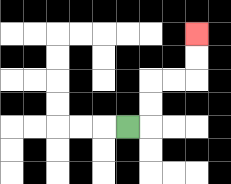{'start': '[5, 5]', 'end': '[8, 1]', 'path_directions': 'R,U,U,R,R,U,U', 'path_coordinates': '[[5, 5], [6, 5], [6, 4], [6, 3], [7, 3], [8, 3], [8, 2], [8, 1]]'}